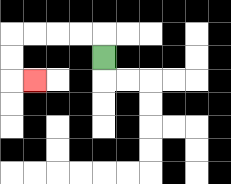{'start': '[4, 2]', 'end': '[1, 3]', 'path_directions': 'U,L,L,L,L,D,D,R', 'path_coordinates': '[[4, 2], [4, 1], [3, 1], [2, 1], [1, 1], [0, 1], [0, 2], [0, 3], [1, 3]]'}